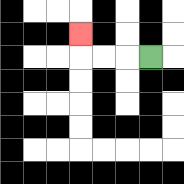{'start': '[6, 2]', 'end': '[3, 1]', 'path_directions': 'L,L,L,U', 'path_coordinates': '[[6, 2], [5, 2], [4, 2], [3, 2], [3, 1]]'}